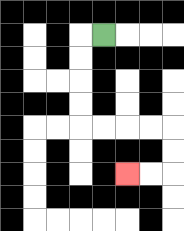{'start': '[4, 1]', 'end': '[5, 7]', 'path_directions': 'L,D,D,D,D,R,R,R,R,D,D,L,L', 'path_coordinates': '[[4, 1], [3, 1], [3, 2], [3, 3], [3, 4], [3, 5], [4, 5], [5, 5], [6, 5], [7, 5], [7, 6], [7, 7], [6, 7], [5, 7]]'}